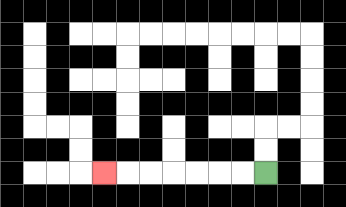{'start': '[11, 7]', 'end': '[4, 7]', 'path_directions': 'L,L,L,L,L,L,L', 'path_coordinates': '[[11, 7], [10, 7], [9, 7], [8, 7], [7, 7], [6, 7], [5, 7], [4, 7]]'}